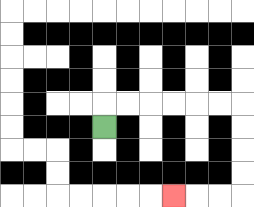{'start': '[4, 5]', 'end': '[7, 8]', 'path_directions': 'U,R,R,R,R,R,R,D,D,D,D,L,L,L', 'path_coordinates': '[[4, 5], [4, 4], [5, 4], [6, 4], [7, 4], [8, 4], [9, 4], [10, 4], [10, 5], [10, 6], [10, 7], [10, 8], [9, 8], [8, 8], [7, 8]]'}